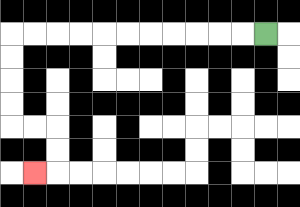{'start': '[11, 1]', 'end': '[1, 7]', 'path_directions': 'L,L,L,L,L,L,L,L,L,L,L,D,D,D,D,R,R,D,D,L', 'path_coordinates': '[[11, 1], [10, 1], [9, 1], [8, 1], [7, 1], [6, 1], [5, 1], [4, 1], [3, 1], [2, 1], [1, 1], [0, 1], [0, 2], [0, 3], [0, 4], [0, 5], [1, 5], [2, 5], [2, 6], [2, 7], [1, 7]]'}